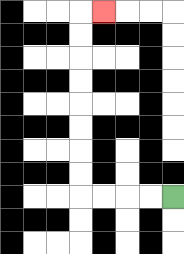{'start': '[7, 8]', 'end': '[4, 0]', 'path_directions': 'L,L,L,L,U,U,U,U,U,U,U,U,R', 'path_coordinates': '[[7, 8], [6, 8], [5, 8], [4, 8], [3, 8], [3, 7], [3, 6], [3, 5], [3, 4], [3, 3], [3, 2], [3, 1], [3, 0], [4, 0]]'}